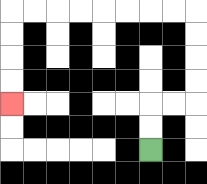{'start': '[6, 6]', 'end': '[0, 4]', 'path_directions': 'U,U,R,R,U,U,U,U,L,L,L,L,L,L,L,L,D,D,D,D', 'path_coordinates': '[[6, 6], [6, 5], [6, 4], [7, 4], [8, 4], [8, 3], [8, 2], [8, 1], [8, 0], [7, 0], [6, 0], [5, 0], [4, 0], [3, 0], [2, 0], [1, 0], [0, 0], [0, 1], [0, 2], [0, 3], [0, 4]]'}